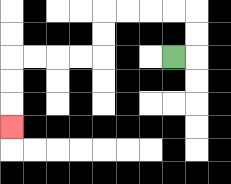{'start': '[7, 2]', 'end': '[0, 5]', 'path_directions': 'R,U,U,L,L,L,L,D,D,L,L,L,L,D,D,D', 'path_coordinates': '[[7, 2], [8, 2], [8, 1], [8, 0], [7, 0], [6, 0], [5, 0], [4, 0], [4, 1], [4, 2], [3, 2], [2, 2], [1, 2], [0, 2], [0, 3], [0, 4], [0, 5]]'}